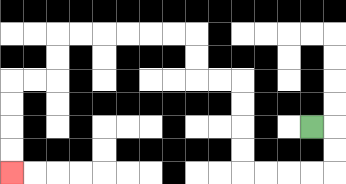{'start': '[13, 5]', 'end': '[0, 7]', 'path_directions': 'R,D,D,L,L,L,L,U,U,U,U,L,L,U,U,L,L,L,L,L,L,D,D,L,L,D,D,D,D', 'path_coordinates': '[[13, 5], [14, 5], [14, 6], [14, 7], [13, 7], [12, 7], [11, 7], [10, 7], [10, 6], [10, 5], [10, 4], [10, 3], [9, 3], [8, 3], [8, 2], [8, 1], [7, 1], [6, 1], [5, 1], [4, 1], [3, 1], [2, 1], [2, 2], [2, 3], [1, 3], [0, 3], [0, 4], [0, 5], [0, 6], [0, 7]]'}